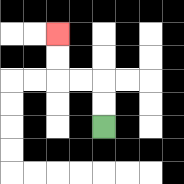{'start': '[4, 5]', 'end': '[2, 1]', 'path_directions': 'U,U,L,L,U,U', 'path_coordinates': '[[4, 5], [4, 4], [4, 3], [3, 3], [2, 3], [2, 2], [2, 1]]'}